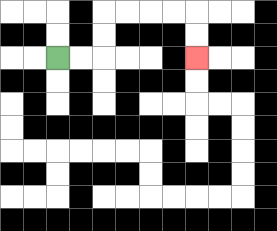{'start': '[2, 2]', 'end': '[8, 2]', 'path_directions': 'R,R,U,U,R,R,R,R,D,D', 'path_coordinates': '[[2, 2], [3, 2], [4, 2], [4, 1], [4, 0], [5, 0], [6, 0], [7, 0], [8, 0], [8, 1], [8, 2]]'}